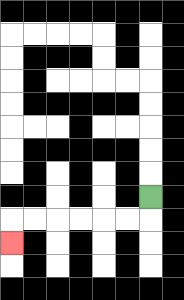{'start': '[6, 8]', 'end': '[0, 10]', 'path_directions': 'D,L,L,L,L,L,L,D', 'path_coordinates': '[[6, 8], [6, 9], [5, 9], [4, 9], [3, 9], [2, 9], [1, 9], [0, 9], [0, 10]]'}